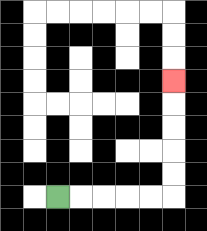{'start': '[2, 8]', 'end': '[7, 3]', 'path_directions': 'R,R,R,R,R,U,U,U,U,U', 'path_coordinates': '[[2, 8], [3, 8], [4, 8], [5, 8], [6, 8], [7, 8], [7, 7], [7, 6], [7, 5], [7, 4], [7, 3]]'}